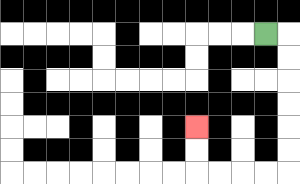{'start': '[11, 1]', 'end': '[8, 5]', 'path_directions': 'R,D,D,D,D,D,D,L,L,L,L,U,U', 'path_coordinates': '[[11, 1], [12, 1], [12, 2], [12, 3], [12, 4], [12, 5], [12, 6], [12, 7], [11, 7], [10, 7], [9, 7], [8, 7], [8, 6], [8, 5]]'}